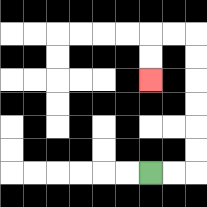{'start': '[6, 7]', 'end': '[6, 3]', 'path_directions': 'R,R,U,U,U,U,U,U,L,L,D,D', 'path_coordinates': '[[6, 7], [7, 7], [8, 7], [8, 6], [8, 5], [8, 4], [8, 3], [8, 2], [8, 1], [7, 1], [6, 1], [6, 2], [6, 3]]'}